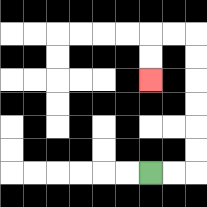{'start': '[6, 7]', 'end': '[6, 3]', 'path_directions': 'R,R,U,U,U,U,U,U,L,L,D,D', 'path_coordinates': '[[6, 7], [7, 7], [8, 7], [8, 6], [8, 5], [8, 4], [8, 3], [8, 2], [8, 1], [7, 1], [6, 1], [6, 2], [6, 3]]'}